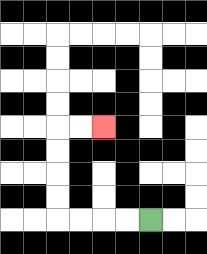{'start': '[6, 9]', 'end': '[4, 5]', 'path_directions': 'L,L,L,L,U,U,U,U,R,R', 'path_coordinates': '[[6, 9], [5, 9], [4, 9], [3, 9], [2, 9], [2, 8], [2, 7], [2, 6], [2, 5], [3, 5], [4, 5]]'}